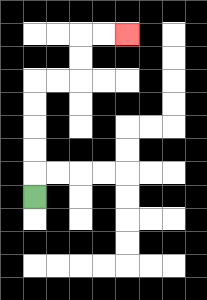{'start': '[1, 8]', 'end': '[5, 1]', 'path_directions': 'U,U,U,U,U,R,R,U,U,R,R', 'path_coordinates': '[[1, 8], [1, 7], [1, 6], [1, 5], [1, 4], [1, 3], [2, 3], [3, 3], [3, 2], [3, 1], [4, 1], [5, 1]]'}